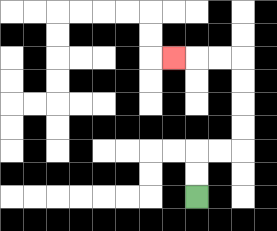{'start': '[8, 8]', 'end': '[7, 2]', 'path_directions': 'U,U,R,R,U,U,U,U,L,L,L', 'path_coordinates': '[[8, 8], [8, 7], [8, 6], [9, 6], [10, 6], [10, 5], [10, 4], [10, 3], [10, 2], [9, 2], [8, 2], [7, 2]]'}